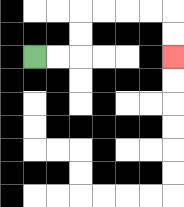{'start': '[1, 2]', 'end': '[7, 2]', 'path_directions': 'R,R,U,U,R,R,R,R,D,D', 'path_coordinates': '[[1, 2], [2, 2], [3, 2], [3, 1], [3, 0], [4, 0], [5, 0], [6, 0], [7, 0], [7, 1], [7, 2]]'}